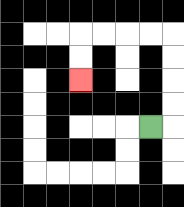{'start': '[6, 5]', 'end': '[3, 3]', 'path_directions': 'R,U,U,U,U,L,L,L,L,D,D', 'path_coordinates': '[[6, 5], [7, 5], [7, 4], [7, 3], [7, 2], [7, 1], [6, 1], [5, 1], [4, 1], [3, 1], [3, 2], [3, 3]]'}